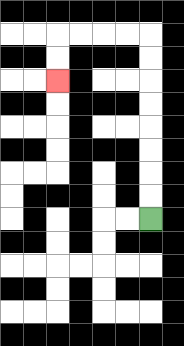{'start': '[6, 9]', 'end': '[2, 3]', 'path_directions': 'U,U,U,U,U,U,U,U,L,L,L,L,D,D', 'path_coordinates': '[[6, 9], [6, 8], [6, 7], [6, 6], [6, 5], [6, 4], [6, 3], [6, 2], [6, 1], [5, 1], [4, 1], [3, 1], [2, 1], [2, 2], [2, 3]]'}